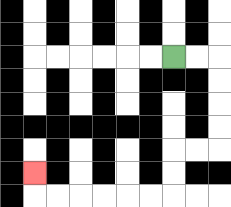{'start': '[7, 2]', 'end': '[1, 7]', 'path_directions': 'R,R,D,D,D,D,L,L,D,D,L,L,L,L,L,L,U', 'path_coordinates': '[[7, 2], [8, 2], [9, 2], [9, 3], [9, 4], [9, 5], [9, 6], [8, 6], [7, 6], [7, 7], [7, 8], [6, 8], [5, 8], [4, 8], [3, 8], [2, 8], [1, 8], [1, 7]]'}